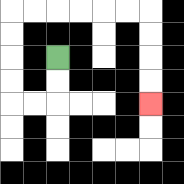{'start': '[2, 2]', 'end': '[6, 4]', 'path_directions': 'D,D,L,L,U,U,U,U,R,R,R,R,R,R,D,D,D,D', 'path_coordinates': '[[2, 2], [2, 3], [2, 4], [1, 4], [0, 4], [0, 3], [0, 2], [0, 1], [0, 0], [1, 0], [2, 0], [3, 0], [4, 0], [5, 0], [6, 0], [6, 1], [6, 2], [6, 3], [6, 4]]'}